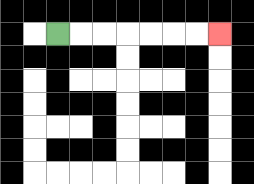{'start': '[2, 1]', 'end': '[9, 1]', 'path_directions': 'R,R,R,R,R,R,R', 'path_coordinates': '[[2, 1], [3, 1], [4, 1], [5, 1], [6, 1], [7, 1], [8, 1], [9, 1]]'}